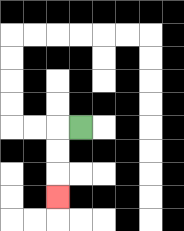{'start': '[3, 5]', 'end': '[2, 8]', 'path_directions': 'L,D,D,D', 'path_coordinates': '[[3, 5], [2, 5], [2, 6], [2, 7], [2, 8]]'}